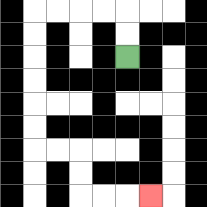{'start': '[5, 2]', 'end': '[6, 8]', 'path_directions': 'U,U,L,L,L,L,D,D,D,D,D,D,R,R,D,D,R,R,R', 'path_coordinates': '[[5, 2], [5, 1], [5, 0], [4, 0], [3, 0], [2, 0], [1, 0], [1, 1], [1, 2], [1, 3], [1, 4], [1, 5], [1, 6], [2, 6], [3, 6], [3, 7], [3, 8], [4, 8], [5, 8], [6, 8]]'}